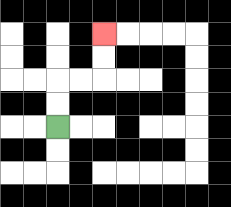{'start': '[2, 5]', 'end': '[4, 1]', 'path_directions': 'U,U,R,R,U,U', 'path_coordinates': '[[2, 5], [2, 4], [2, 3], [3, 3], [4, 3], [4, 2], [4, 1]]'}